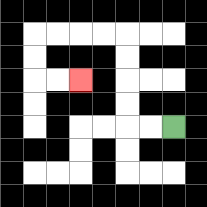{'start': '[7, 5]', 'end': '[3, 3]', 'path_directions': 'L,L,U,U,U,U,L,L,L,L,D,D,R,R', 'path_coordinates': '[[7, 5], [6, 5], [5, 5], [5, 4], [5, 3], [5, 2], [5, 1], [4, 1], [3, 1], [2, 1], [1, 1], [1, 2], [1, 3], [2, 3], [3, 3]]'}